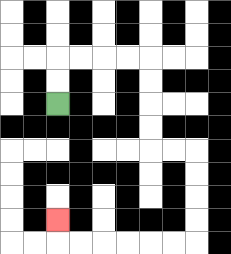{'start': '[2, 4]', 'end': '[2, 9]', 'path_directions': 'U,U,R,R,R,R,D,D,D,D,R,R,D,D,D,D,L,L,L,L,L,L,U', 'path_coordinates': '[[2, 4], [2, 3], [2, 2], [3, 2], [4, 2], [5, 2], [6, 2], [6, 3], [6, 4], [6, 5], [6, 6], [7, 6], [8, 6], [8, 7], [8, 8], [8, 9], [8, 10], [7, 10], [6, 10], [5, 10], [4, 10], [3, 10], [2, 10], [2, 9]]'}